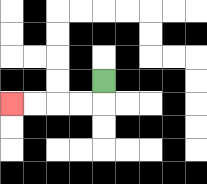{'start': '[4, 3]', 'end': '[0, 4]', 'path_directions': 'D,L,L,L,L', 'path_coordinates': '[[4, 3], [4, 4], [3, 4], [2, 4], [1, 4], [0, 4]]'}